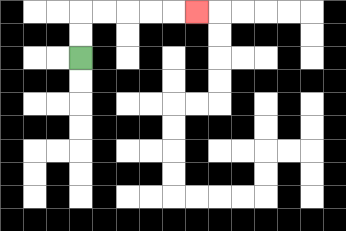{'start': '[3, 2]', 'end': '[8, 0]', 'path_directions': 'U,U,R,R,R,R,R', 'path_coordinates': '[[3, 2], [3, 1], [3, 0], [4, 0], [5, 0], [6, 0], [7, 0], [8, 0]]'}